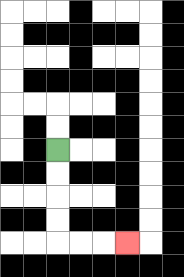{'start': '[2, 6]', 'end': '[5, 10]', 'path_directions': 'D,D,D,D,R,R,R', 'path_coordinates': '[[2, 6], [2, 7], [2, 8], [2, 9], [2, 10], [3, 10], [4, 10], [5, 10]]'}